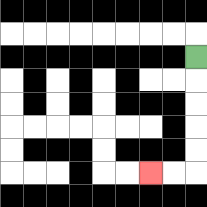{'start': '[8, 2]', 'end': '[6, 7]', 'path_directions': 'D,D,D,D,D,L,L', 'path_coordinates': '[[8, 2], [8, 3], [8, 4], [8, 5], [8, 6], [8, 7], [7, 7], [6, 7]]'}